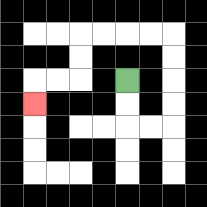{'start': '[5, 3]', 'end': '[1, 4]', 'path_directions': 'D,D,R,R,U,U,U,U,L,L,L,L,D,D,L,L,D', 'path_coordinates': '[[5, 3], [5, 4], [5, 5], [6, 5], [7, 5], [7, 4], [7, 3], [7, 2], [7, 1], [6, 1], [5, 1], [4, 1], [3, 1], [3, 2], [3, 3], [2, 3], [1, 3], [1, 4]]'}